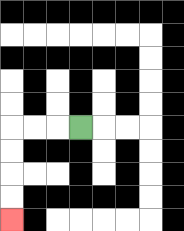{'start': '[3, 5]', 'end': '[0, 9]', 'path_directions': 'L,L,L,D,D,D,D', 'path_coordinates': '[[3, 5], [2, 5], [1, 5], [0, 5], [0, 6], [0, 7], [0, 8], [0, 9]]'}